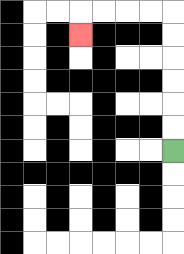{'start': '[7, 6]', 'end': '[3, 1]', 'path_directions': 'U,U,U,U,U,U,L,L,L,L,D', 'path_coordinates': '[[7, 6], [7, 5], [7, 4], [7, 3], [7, 2], [7, 1], [7, 0], [6, 0], [5, 0], [4, 0], [3, 0], [3, 1]]'}